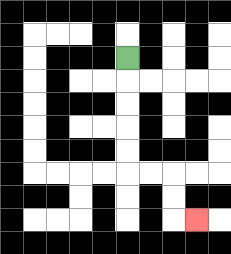{'start': '[5, 2]', 'end': '[8, 9]', 'path_directions': 'D,D,D,D,D,R,R,D,D,R', 'path_coordinates': '[[5, 2], [5, 3], [5, 4], [5, 5], [5, 6], [5, 7], [6, 7], [7, 7], [7, 8], [7, 9], [8, 9]]'}